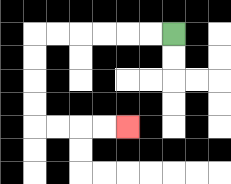{'start': '[7, 1]', 'end': '[5, 5]', 'path_directions': 'L,L,L,L,L,L,D,D,D,D,R,R,R,R', 'path_coordinates': '[[7, 1], [6, 1], [5, 1], [4, 1], [3, 1], [2, 1], [1, 1], [1, 2], [1, 3], [1, 4], [1, 5], [2, 5], [3, 5], [4, 5], [5, 5]]'}